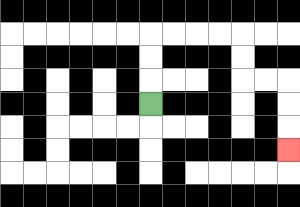{'start': '[6, 4]', 'end': '[12, 6]', 'path_directions': 'U,U,U,R,R,R,R,D,D,R,R,D,D,D', 'path_coordinates': '[[6, 4], [6, 3], [6, 2], [6, 1], [7, 1], [8, 1], [9, 1], [10, 1], [10, 2], [10, 3], [11, 3], [12, 3], [12, 4], [12, 5], [12, 6]]'}